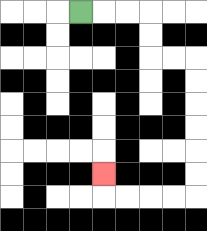{'start': '[3, 0]', 'end': '[4, 7]', 'path_directions': 'R,R,R,D,D,R,R,D,D,D,D,D,D,L,L,L,L,U', 'path_coordinates': '[[3, 0], [4, 0], [5, 0], [6, 0], [6, 1], [6, 2], [7, 2], [8, 2], [8, 3], [8, 4], [8, 5], [8, 6], [8, 7], [8, 8], [7, 8], [6, 8], [5, 8], [4, 8], [4, 7]]'}